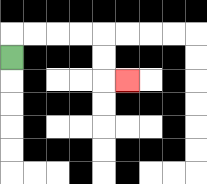{'start': '[0, 2]', 'end': '[5, 3]', 'path_directions': 'U,R,R,R,R,D,D,R', 'path_coordinates': '[[0, 2], [0, 1], [1, 1], [2, 1], [3, 1], [4, 1], [4, 2], [4, 3], [5, 3]]'}